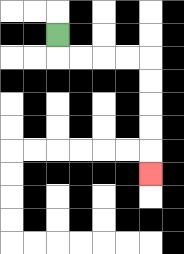{'start': '[2, 1]', 'end': '[6, 7]', 'path_directions': 'D,R,R,R,R,D,D,D,D,D', 'path_coordinates': '[[2, 1], [2, 2], [3, 2], [4, 2], [5, 2], [6, 2], [6, 3], [6, 4], [6, 5], [6, 6], [6, 7]]'}